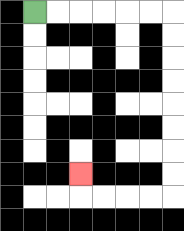{'start': '[1, 0]', 'end': '[3, 7]', 'path_directions': 'R,R,R,R,R,R,D,D,D,D,D,D,D,D,L,L,L,L,U', 'path_coordinates': '[[1, 0], [2, 0], [3, 0], [4, 0], [5, 0], [6, 0], [7, 0], [7, 1], [7, 2], [7, 3], [7, 4], [7, 5], [7, 6], [7, 7], [7, 8], [6, 8], [5, 8], [4, 8], [3, 8], [3, 7]]'}